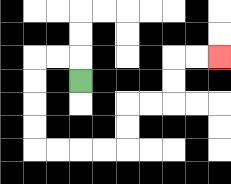{'start': '[3, 3]', 'end': '[9, 2]', 'path_directions': 'U,L,L,D,D,D,D,R,R,R,R,U,U,R,R,U,U,R,R', 'path_coordinates': '[[3, 3], [3, 2], [2, 2], [1, 2], [1, 3], [1, 4], [1, 5], [1, 6], [2, 6], [3, 6], [4, 6], [5, 6], [5, 5], [5, 4], [6, 4], [7, 4], [7, 3], [7, 2], [8, 2], [9, 2]]'}